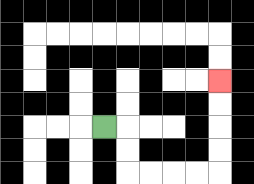{'start': '[4, 5]', 'end': '[9, 3]', 'path_directions': 'R,D,D,R,R,R,R,U,U,U,U', 'path_coordinates': '[[4, 5], [5, 5], [5, 6], [5, 7], [6, 7], [7, 7], [8, 7], [9, 7], [9, 6], [9, 5], [9, 4], [9, 3]]'}